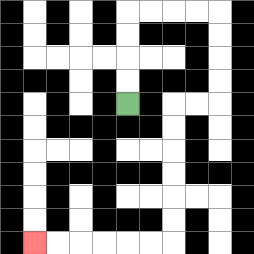{'start': '[5, 4]', 'end': '[1, 10]', 'path_directions': 'U,U,U,U,R,R,R,R,D,D,D,D,L,L,D,D,D,D,D,D,L,L,L,L,L,L', 'path_coordinates': '[[5, 4], [5, 3], [5, 2], [5, 1], [5, 0], [6, 0], [7, 0], [8, 0], [9, 0], [9, 1], [9, 2], [9, 3], [9, 4], [8, 4], [7, 4], [7, 5], [7, 6], [7, 7], [7, 8], [7, 9], [7, 10], [6, 10], [5, 10], [4, 10], [3, 10], [2, 10], [1, 10]]'}